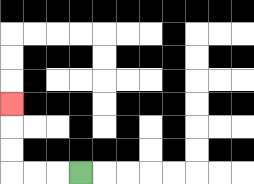{'start': '[3, 7]', 'end': '[0, 4]', 'path_directions': 'L,L,L,U,U,U', 'path_coordinates': '[[3, 7], [2, 7], [1, 7], [0, 7], [0, 6], [0, 5], [0, 4]]'}